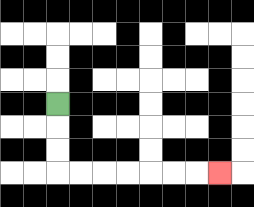{'start': '[2, 4]', 'end': '[9, 7]', 'path_directions': 'D,D,D,R,R,R,R,R,R,R', 'path_coordinates': '[[2, 4], [2, 5], [2, 6], [2, 7], [3, 7], [4, 7], [5, 7], [6, 7], [7, 7], [8, 7], [9, 7]]'}